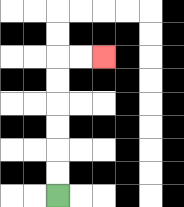{'start': '[2, 8]', 'end': '[4, 2]', 'path_directions': 'U,U,U,U,U,U,R,R', 'path_coordinates': '[[2, 8], [2, 7], [2, 6], [2, 5], [2, 4], [2, 3], [2, 2], [3, 2], [4, 2]]'}